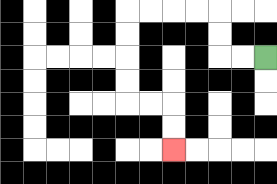{'start': '[11, 2]', 'end': '[7, 6]', 'path_directions': 'L,L,U,U,L,L,L,L,D,D,D,D,R,R,D,D', 'path_coordinates': '[[11, 2], [10, 2], [9, 2], [9, 1], [9, 0], [8, 0], [7, 0], [6, 0], [5, 0], [5, 1], [5, 2], [5, 3], [5, 4], [6, 4], [7, 4], [7, 5], [7, 6]]'}